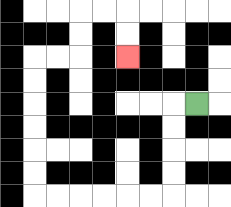{'start': '[8, 4]', 'end': '[5, 2]', 'path_directions': 'L,D,D,D,D,L,L,L,L,L,L,U,U,U,U,U,U,R,R,U,U,R,R,D,D', 'path_coordinates': '[[8, 4], [7, 4], [7, 5], [7, 6], [7, 7], [7, 8], [6, 8], [5, 8], [4, 8], [3, 8], [2, 8], [1, 8], [1, 7], [1, 6], [1, 5], [1, 4], [1, 3], [1, 2], [2, 2], [3, 2], [3, 1], [3, 0], [4, 0], [5, 0], [5, 1], [5, 2]]'}